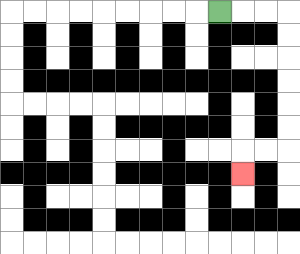{'start': '[9, 0]', 'end': '[10, 7]', 'path_directions': 'R,R,R,D,D,D,D,D,D,L,L,D', 'path_coordinates': '[[9, 0], [10, 0], [11, 0], [12, 0], [12, 1], [12, 2], [12, 3], [12, 4], [12, 5], [12, 6], [11, 6], [10, 6], [10, 7]]'}